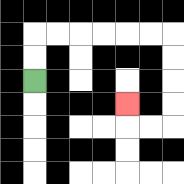{'start': '[1, 3]', 'end': '[5, 4]', 'path_directions': 'U,U,R,R,R,R,R,R,D,D,D,D,L,L,U', 'path_coordinates': '[[1, 3], [1, 2], [1, 1], [2, 1], [3, 1], [4, 1], [5, 1], [6, 1], [7, 1], [7, 2], [7, 3], [7, 4], [7, 5], [6, 5], [5, 5], [5, 4]]'}